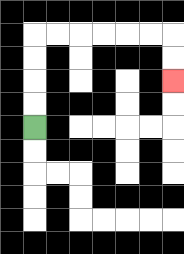{'start': '[1, 5]', 'end': '[7, 3]', 'path_directions': 'U,U,U,U,R,R,R,R,R,R,D,D', 'path_coordinates': '[[1, 5], [1, 4], [1, 3], [1, 2], [1, 1], [2, 1], [3, 1], [4, 1], [5, 1], [6, 1], [7, 1], [7, 2], [7, 3]]'}